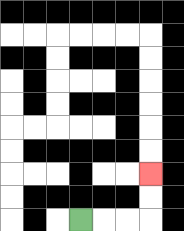{'start': '[3, 9]', 'end': '[6, 7]', 'path_directions': 'R,R,R,U,U', 'path_coordinates': '[[3, 9], [4, 9], [5, 9], [6, 9], [6, 8], [6, 7]]'}